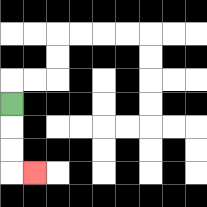{'start': '[0, 4]', 'end': '[1, 7]', 'path_directions': 'D,D,D,R', 'path_coordinates': '[[0, 4], [0, 5], [0, 6], [0, 7], [1, 7]]'}